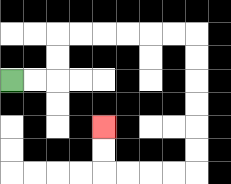{'start': '[0, 3]', 'end': '[4, 5]', 'path_directions': 'R,R,U,U,R,R,R,R,R,R,D,D,D,D,D,D,L,L,L,L,U,U', 'path_coordinates': '[[0, 3], [1, 3], [2, 3], [2, 2], [2, 1], [3, 1], [4, 1], [5, 1], [6, 1], [7, 1], [8, 1], [8, 2], [8, 3], [8, 4], [8, 5], [8, 6], [8, 7], [7, 7], [6, 7], [5, 7], [4, 7], [4, 6], [4, 5]]'}